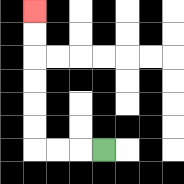{'start': '[4, 6]', 'end': '[1, 0]', 'path_directions': 'L,L,L,U,U,U,U,U,U', 'path_coordinates': '[[4, 6], [3, 6], [2, 6], [1, 6], [1, 5], [1, 4], [1, 3], [1, 2], [1, 1], [1, 0]]'}